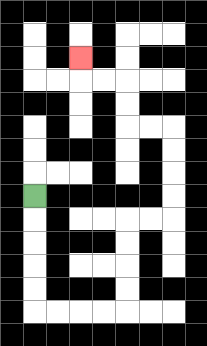{'start': '[1, 8]', 'end': '[3, 2]', 'path_directions': 'D,D,D,D,D,R,R,R,R,U,U,U,U,R,R,U,U,U,U,L,L,U,U,L,L,U', 'path_coordinates': '[[1, 8], [1, 9], [1, 10], [1, 11], [1, 12], [1, 13], [2, 13], [3, 13], [4, 13], [5, 13], [5, 12], [5, 11], [5, 10], [5, 9], [6, 9], [7, 9], [7, 8], [7, 7], [7, 6], [7, 5], [6, 5], [5, 5], [5, 4], [5, 3], [4, 3], [3, 3], [3, 2]]'}